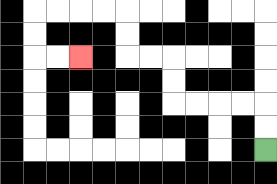{'start': '[11, 6]', 'end': '[3, 2]', 'path_directions': 'U,U,L,L,L,L,U,U,L,L,U,U,L,L,L,L,D,D,R,R', 'path_coordinates': '[[11, 6], [11, 5], [11, 4], [10, 4], [9, 4], [8, 4], [7, 4], [7, 3], [7, 2], [6, 2], [5, 2], [5, 1], [5, 0], [4, 0], [3, 0], [2, 0], [1, 0], [1, 1], [1, 2], [2, 2], [3, 2]]'}